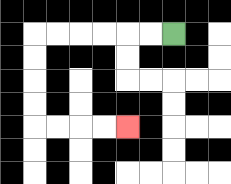{'start': '[7, 1]', 'end': '[5, 5]', 'path_directions': 'L,L,L,L,L,L,D,D,D,D,R,R,R,R', 'path_coordinates': '[[7, 1], [6, 1], [5, 1], [4, 1], [3, 1], [2, 1], [1, 1], [1, 2], [1, 3], [1, 4], [1, 5], [2, 5], [3, 5], [4, 5], [5, 5]]'}